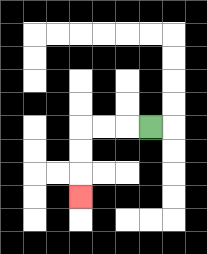{'start': '[6, 5]', 'end': '[3, 8]', 'path_directions': 'L,L,L,D,D,D', 'path_coordinates': '[[6, 5], [5, 5], [4, 5], [3, 5], [3, 6], [3, 7], [3, 8]]'}